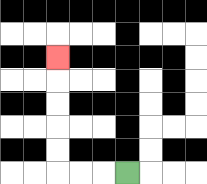{'start': '[5, 7]', 'end': '[2, 2]', 'path_directions': 'L,L,L,U,U,U,U,U', 'path_coordinates': '[[5, 7], [4, 7], [3, 7], [2, 7], [2, 6], [2, 5], [2, 4], [2, 3], [2, 2]]'}